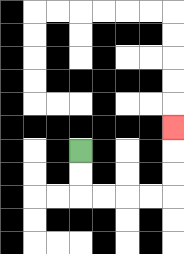{'start': '[3, 6]', 'end': '[7, 5]', 'path_directions': 'D,D,R,R,R,R,U,U,U', 'path_coordinates': '[[3, 6], [3, 7], [3, 8], [4, 8], [5, 8], [6, 8], [7, 8], [7, 7], [7, 6], [7, 5]]'}